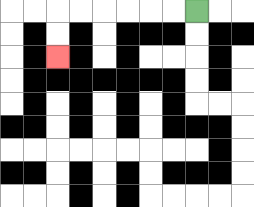{'start': '[8, 0]', 'end': '[2, 2]', 'path_directions': 'L,L,L,L,L,L,D,D', 'path_coordinates': '[[8, 0], [7, 0], [6, 0], [5, 0], [4, 0], [3, 0], [2, 0], [2, 1], [2, 2]]'}